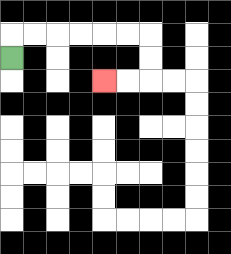{'start': '[0, 2]', 'end': '[4, 3]', 'path_directions': 'U,R,R,R,R,R,R,D,D,L,L', 'path_coordinates': '[[0, 2], [0, 1], [1, 1], [2, 1], [3, 1], [4, 1], [5, 1], [6, 1], [6, 2], [6, 3], [5, 3], [4, 3]]'}